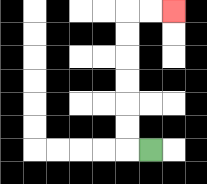{'start': '[6, 6]', 'end': '[7, 0]', 'path_directions': 'L,U,U,U,U,U,U,R,R', 'path_coordinates': '[[6, 6], [5, 6], [5, 5], [5, 4], [5, 3], [5, 2], [5, 1], [5, 0], [6, 0], [7, 0]]'}